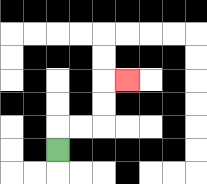{'start': '[2, 6]', 'end': '[5, 3]', 'path_directions': 'U,R,R,U,U,R', 'path_coordinates': '[[2, 6], [2, 5], [3, 5], [4, 5], [4, 4], [4, 3], [5, 3]]'}